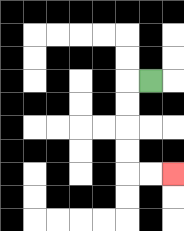{'start': '[6, 3]', 'end': '[7, 7]', 'path_directions': 'L,D,D,D,D,R,R', 'path_coordinates': '[[6, 3], [5, 3], [5, 4], [5, 5], [5, 6], [5, 7], [6, 7], [7, 7]]'}